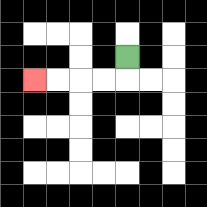{'start': '[5, 2]', 'end': '[1, 3]', 'path_directions': 'D,L,L,L,L', 'path_coordinates': '[[5, 2], [5, 3], [4, 3], [3, 3], [2, 3], [1, 3]]'}